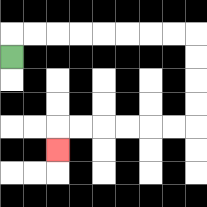{'start': '[0, 2]', 'end': '[2, 6]', 'path_directions': 'U,R,R,R,R,R,R,R,R,D,D,D,D,L,L,L,L,L,L,D', 'path_coordinates': '[[0, 2], [0, 1], [1, 1], [2, 1], [3, 1], [4, 1], [5, 1], [6, 1], [7, 1], [8, 1], [8, 2], [8, 3], [8, 4], [8, 5], [7, 5], [6, 5], [5, 5], [4, 5], [3, 5], [2, 5], [2, 6]]'}